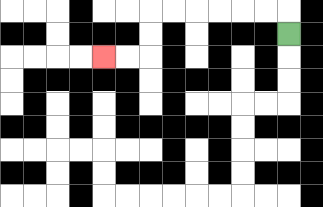{'start': '[12, 1]', 'end': '[4, 2]', 'path_directions': 'U,L,L,L,L,L,L,D,D,L,L', 'path_coordinates': '[[12, 1], [12, 0], [11, 0], [10, 0], [9, 0], [8, 0], [7, 0], [6, 0], [6, 1], [6, 2], [5, 2], [4, 2]]'}